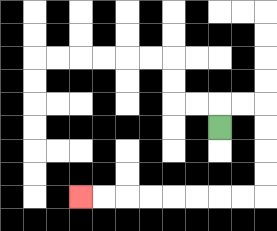{'start': '[9, 5]', 'end': '[3, 8]', 'path_directions': 'U,R,R,D,D,D,D,L,L,L,L,L,L,L,L', 'path_coordinates': '[[9, 5], [9, 4], [10, 4], [11, 4], [11, 5], [11, 6], [11, 7], [11, 8], [10, 8], [9, 8], [8, 8], [7, 8], [6, 8], [5, 8], [4, 8], [3, 8]]'}